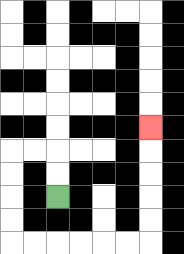{'start': '[2, 8]', 'end': '[6, 5]', 'path_directions': 'U,U,L,L,D,D,D,D,R,R,R,R,R,R,U,U,U,U,U', 'path_coordinates': '[[2, 8], [2, 7], [2, 6], [1, 6], [0, 6], [0, 7], [0, 8], [0, 9], [0, 10], [1, 10], [2, 10], [3, 10], [4, 10], [5, 10], [6, 10], [6, 9], [6, 8], [6, 7], [6, 6], [6, 5]]'}